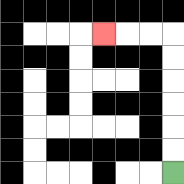{'start': '[7, 7]', 'end': '[4, 1]', 'path_directions': 'U,U,U,U,U,U,L,L,L', 'path_coordinates': '[[7, 7], [7, 6], [7, 5], [7, 4], [7, 3], [7, 2], [7, 1], [6, 1], [5, 1], [4, 1]]'}